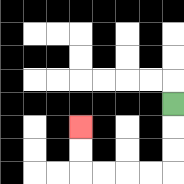{'start': '[7, 4]', 'end': '[3, 5]', 'path_directions': 'D,D,D,L,L,L,L,U,U', 'path_coordinates': '[[7, 4], [7, 5], [7, 6], [7, 7], [6, 7], [5, 7], [4, 7], [3, 7], [3, 6], [3, 5]]'}